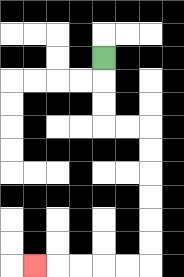{'start': '[4, 2]', 'end': '[1, 11]', 'path_directions': 'D,D,D,R,R,D,D,D,D,D,D,L,L,L,L,L', 'path_coordinates': '[[4, 2], [4, 3], [4, 4], [4, 5], [5, 5], [6, 5], [6, 6], [6, 7], [6, 8], [6, 9], [6, 10], [6, 11], [5, 11], [4, 11], [3, 11], [2, 11], [1, 11]]'}